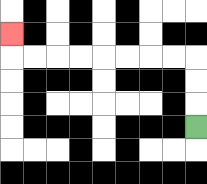{'start': '[8, 5]', 'end': '[0, 1]', 'path_directions': 'U,U,U,L,L,L,L,L,L,L,L,U', 'path_coordinates': '[[8, 5], [8, 4], [8, 3], [8, 2], [7, 2], [6, 2], [5, 2], [4, 2], [3, 2], [2, 2], [1, 2], [0, 2], [0, 1]]'}